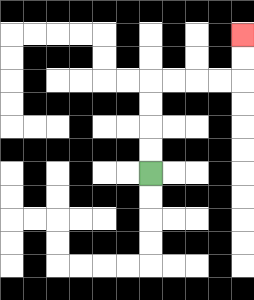{'start': '[6, 7]', 'end': '[10, 1]', 'path_directions': 'U,U,U,U,R,R,R,R,U,U', 'path_coordinates': '[[6, 7], [6, 6], [6, 5], [6, 4], [6, 3], [7, 3], [8, 3], [9, 3], [10, 3], [10, 2], [10, 1]]'}